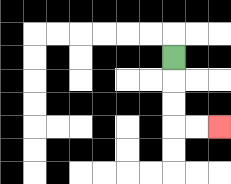{'start': '[7, 2]', 'end': '[9, 5]', 'path_directions': 'D,D,D,R,R', 'path_coordinates': '[[7, 2], [7, 3], [7, 4], [7, 5], [8, 5], [9, 5]]'}